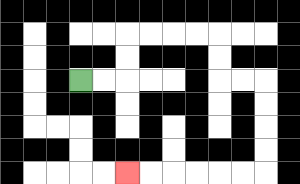{'start': '[3, 3]', 'end': '[5, 7]', 'path_directions': 'R,R,U,U,R,R,R,R,D,D,R,R,D,D,D,D,L,L,L,L,L,L', 'path_coordinates': '[[3, 3], [4, 3], [5, 3], [5, 2], [5, 1], [6, 1], [7, 1], [8, 1], [9, 1], [9, 2], [9, 3], [10, 3], [11, 3], [11, 4], [11, 5], [11, 6], [11, 7], [10, 7], [9, 7], [8, 7], [7, 7], [6, 7], [5, 7]]'}